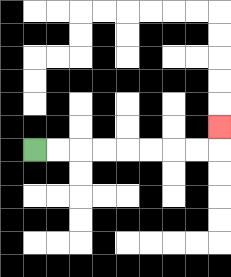{'start': '[1, 6]', 'end': '[9, 5]', 'path_directions': 'R,R,R,R,R,R,R,R,U', 'path_coordinates': '[[1, 6], [2, 6], [3, 6], [4, 6], [5, 6], [6, 6], [7, 6], [8, 6], [9, 6], [9, 5]]'}